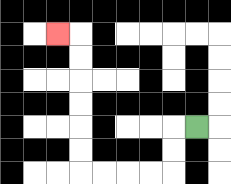{'start': '[8, 5]', 'end': '[2, 1]', 'path_directions': 'L,D,D,L,L,L,L,U,U,U,U,U,U,L', 'path_coordinates': '[[8, 5], [7, 5], [7, 6], [7, 7], [6, 7], [5, 7], [4, 7], [3, 7], [3, 6], [3, 5], [3, 4], [3, 3], [3, 2], [3, 1], [2, 1]]'}